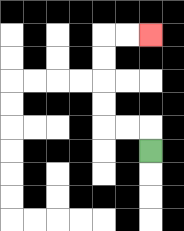{'start': '[6, 6]', 'end': '[6, 1]', 'path_directions': 'U,L,L,U,U,U,U,R,R', 'path_coordinates': '[[6, 6], [6, 5], [5, 5], [4, 5], [4, 4], [4, 3], [4, 2], [4, 1], [5, 1], [6, 1]]'}